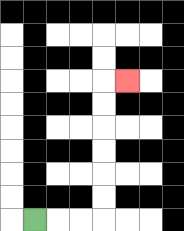{'start': '[1, 9]', 'end': '[5, 3]', 'path_directions': 'R,R,R,U,U,U,U,U,U,R', 'path_coordinates': '[[1, 9], [2, 9], [3, 9], [4, 9], [4, 8], [4, 7], [4, 6], [4, 5], [4, 4], [4, 3], [5, 3]]'}